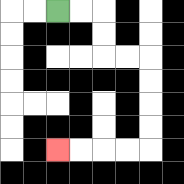{'start': '[2, 0]', 'end': '[2, 6]', 'path_directions': 'R,R,D,D,R,R,D,D,D,D,L,L,L,L', 'path_coordinates': '[[2, 0], [3, 0], [4, 0], [4, 1], [4, 2], [5, 2], [6, 2], [6, 3], [6, 4], [6, 5], [6, 6], [5, 6], [4, 6], [3, 6], [2, 6]]'}